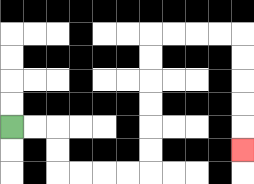{'start': '[0, 5]', 'end': '[10, 6]', 'path_directions': 'R,R,D,D,R,R,R,R,U,U,U,U,U,U,R,R,R,R,D,D,D,D,D', 'path_coordinates': '[[0, 5], [1, 5], [2, 5], [2, 6], [2, 7], [3, 7], [4, 7], [5, 7], [6, 7], [6, 6], [6, 5], [6, 4], [6, 3], [6, 2], [6, 1], [7, 1], [8, 1], [9, 1], [10, 1], [10, 2], [10, 3], [10, 4], [10, 5], [10, 6]]'}